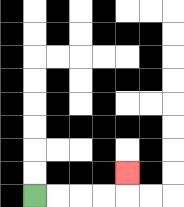{'start': '[1, 8]', 'end': '[5, 7]', 'path_directions': 'R,R,R,R,U', 'path_coordinates': '[[1, 8], [2, 8], [3, 8], [4, 8], [5, 8], [5, 7]]'}